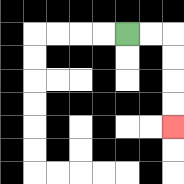{'start': '[5, 1]', 'end': '[7, 5]', 'path_directions': 'R,R,D,D,D,D', 'path_coordinates': '[[5, 1], [6, 1], [7, 1], [7, 2], [7, 3], [7, 4], [7, 5]]'}